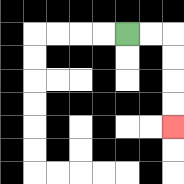{'start': '[5, 1]', 'end': '[7, 5]', 'path_directions': 'R,R,D,D,D,D', 'path_coordinates': '[[5, 1], [6, 1], [7, 1], [7, 2], [7, 3], [7, 4], [7, 5]]'}